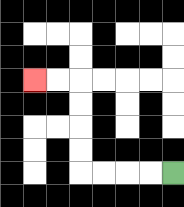{'start': '[7, 7]', 'end': '[1, 3]', 'path_directions': 'L,L,L,L,U,U,U,U,L,L', 'path_coordinates': '[[7, 7], [6, 7], [5, 7], [4, 7], [3, 7], [3, 6], [3, 5], [3, 4], [3, 3], [2, 3], [1, 3]]'}